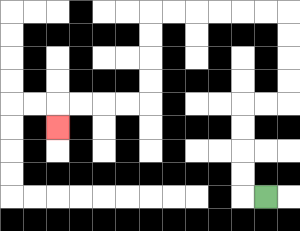{'start': '[11, 8]', 'end': '[2, 5]', 'path_directions': 'L,U,U,U,U,R,R,U,U,U,U,L,L,L,L,L,L,D,D,D,D,L,L,L,L,D', 'path_coordinates': '[[11, 8], [10, 8], [10, 7], [10, 6], [10, 5], [10, 4], [11, 4], [12, 4], [12, 3], [12, 2], [12, 1], [12, 0], [11, 0], [10, 0], [9, 0], [8, 0], [7, 0], [6, 0], [6, 1], [6, 2], [6, 3], [6, 4], [5, 4], [4, 4], [3, 4], [2, 4], [2, 5]]'}